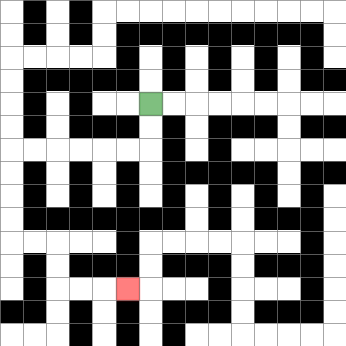{'start': '[6, 4]', 'end': '[5, 12]', 'path_directions': 'D,D,L,L,L,L,L,L,D,D,D,D,R,R,D,D,R,R,R', 'path_coordinates': '[[6, 4], [6, 5], [6, 6], [5, 6], [4, 6], [3, 6], [2, 6], [1, 6], [0, 6], [0, 7], [0, 8], [0, 9], [0, 10], [1, 10], [2, 10], [2, 11], [2, 12], [3, 12], [4, 12], [5, 12]]'}